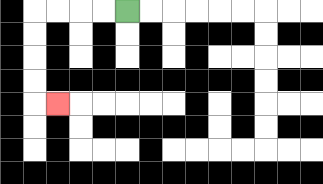{'start': '[5, 0]', 'end': '[2, 4]', 'path_directions': 'L,L,L,L,D,D,D,D,R', 'path_coordinates': '[[5, 0], [4, 0], [3, 0], [2, 0], [1, 0], [1, 1], [1, 2], [1, 3], [1, 4], [2, 4]]'}